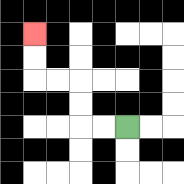{'start': '[5, 5]', 'end': '[1, 1]', 'path_directions': 'L,L,U,U,L,L,U,U', 'path_coordinates': '[[5, 5], [4, 5], [3, 5], [3, 4], [3, 3], [2, 3], [1, 3], [1, 2], [1, 1]]'}